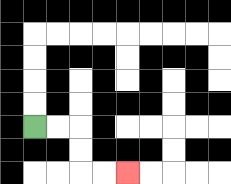{'start': '[1, 5]', 'end': '[5, 7]', 'path_directions': 'R,R,D,D,R,R', 'path_coordinates': '[[1, 5], [2, 5], [3, 5], [3, 6], [3, 7], [4, 7], [5, 7]]'}